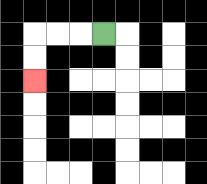{'start': '[4, 1]', 'end': '[1, 3]', 'path_directions': 'L,L,L,D,D', 'path_coordinates': '[[4, 1], [3, 1], [2, 1], [1, 1], [1, 2], [1, 3]]'}